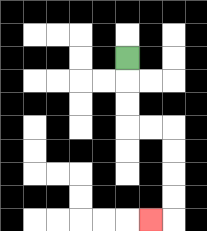{'start': '[5, 2]', 'end': '[6, 9]', 'path_directions': 'D,D,D,R,R,D,D,D,D,L', 'path_coordinates': '[[5, 2], [5, 3], [5, 4], [5, 5], [6, 5], [7, 5], [7, 6], [7, 7], [7, 8], [7, 9], [6, 9]]'}